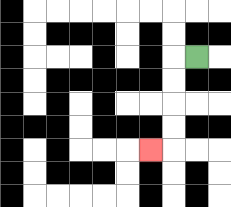{'start': '[8, 2]', 'end': '[6, 6]', 'path_directions': 'L,D,D,D,D,L', 'path_coordinates': '[[8, 2], [7, 2], [7, 3], [7, 4], [7, 5], [7, 6], [6, 6]]'}